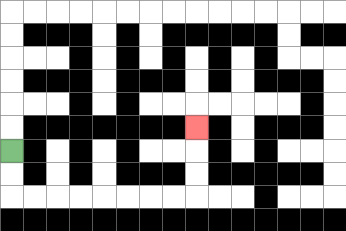{'start': '[0, 6]', 'end': '[8, 5]', 'path_directions': 'D,D,R,R,R,R,R,R,R,R,U,U,U', 'path_coordinates': '[[0, 6], [0, 7], [0, 8], [1, 8], [2, 8], [3, 8], [4, 8], [5, 8], [6, 8], [7, 8], [8, 8], [8, 7], [8, 6], [8, 5]]'}